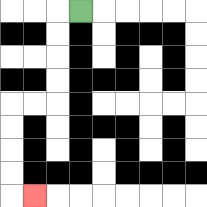{'start': '[3, 0]', 'end': '[1, 8]', 'path_directions': 'L,D,D,D,D,L,L,D,D,D,D,R', 'path_coordinates': '[[3, 0], [2, 0], [2, 1], [2, 2], [2, 3], [2, 4], [1, 4], [0, 4], [0, 5], [0, 6], [0, 7], [0, 8], [1, 8]]'}